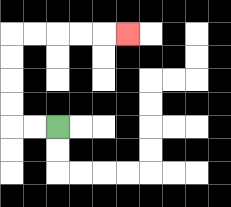{'start': '[2, 5]', 'end': '[5, 1]', 'path_directions': 'L,L,U,U,U,U,R,R,R,R,R', 'path_coordinates': '[[2, 5], [1, 5], [0, 5], [0, 4], [0, 3], [0, 2], [0, 1], [1, 1], [2, 1], [3, 1], [4, 1], [5, 1]]'}